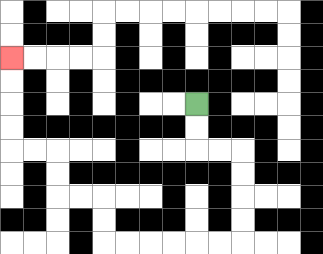{'start': '[8, 4]', 'end': '[0, 2]', 'path_directions': 'D,D,R,R,D,D,D,D,L,L,L,L,L,L,U,U,L,L,U,U,L,L,U,U,U,U', 'path_coordinates': '[[8, 4], [8, 5], [8, 6], [9, 6], [10, 6], [10, 7], [10, 8], [10, 9], [10, 10], [9, 10], [8, 10], [7, 10], [6, 10], [5, 10], [4, 10], [4, 9], [4, 8], [3, 8], [2, 8], [2, 7], [2, 6], [1, 6], [0, 6], [0, 5], [0, 4], [0, 3], [0, 2]]'}